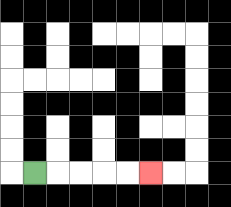{'start': '[1, 7]', 'end': '[6, 7]', 'path_directions': 'R,R,R,R,R', 'path_coordinates': '[[1, 7], [2, 7], [3, 7], [4, 7], [5, 7], [6, 7]]'}